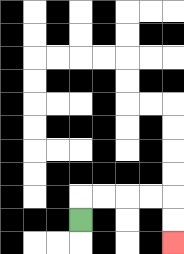{'start': '[3, 9]', 'end': '[7, 10]', 'path_directions': 'U,R,R,R,R,D,D', 'path_coordinates': '[[3, 9], [3, 8], [4, 8], [5, 8], [6, 8], [7, 8], [7, 9], [7, 10]]'}